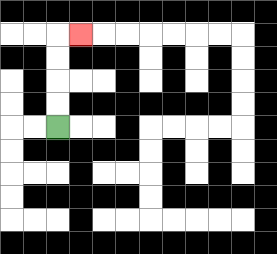{'start': '[2, 5]', 'end': '[3, 1]', 'path_directions': 'U,U,U,U,R', 'path_coordinates': '[[2, 5], [2, 4], [2, 3], [2, 2], [2, 1], [3, 1]]'}